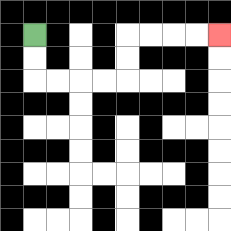{'start': '[1, 1]', 'end': '[9, 1]', 'path_directions': 'D,D,R,R,R,R,U,U,R,R,R,R', 'path_coordinates': '[[1, 1], [1, 2], [1, 3], [2, 3], [3, 3], [4, 3], [5, 3], [5, 2], [5, 1], [6, 1], [7, 1], [8, 1], [9, 1]]'}